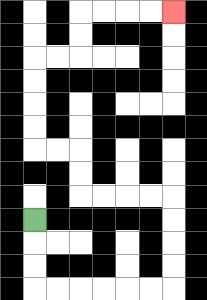{'start': '[1, 9]', 'end': '[7, 0]', 'path_directions': 'D,D,D,R,R,R,R,R,R,U,U,U,U,L,L,L,L,U,U,L,L,U,U,U,U,R,R,U,U,R,R,R,R', 'path_coordinates': '[[1, 9], [1, 10], [1, 11], [1, 12], [2, 12], [3, 12], [4, 12], [5, 12], [6, 12], [7, 12], [7, 11], [7, 10], [7, 9], [7, 8], [6, 8], [5, 8], [4, 8], [3, 8], [3, 7], [3, 6], [2, 6], [1, 6], [1, 5], [1, 4], [1, 3], [1, 2], [2, 2], [3, 2], [3, 1], [3, 0], [4, 0], [5, 0], [6, 0], [7, 0]]'}